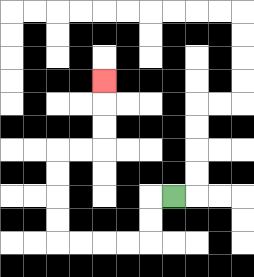{'start': '[7, 8]', 'end': '[4, 3]', 'path_directions': 'L,D,D,L,L,L,L,U,U,U,U,R,R,U,U,U', 'path_coordinates': '[[7, 8], [6, 8], [6, 9], [6, 10], [5, 10], [4, 10], [3, 10], [2, 10], [2, 9], [2, 8], [2, 7], [2, 6], [3, 6], [4, 6], [4, 5], [4, 4], [4, 3]]'}